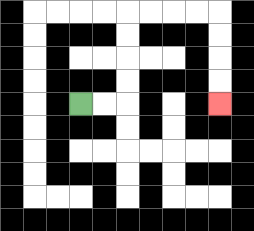{'start': '[3, 4]', 'end': '[9, 4]', 'path_directions': 'R,R,U,U,U,U,R,R,R,R,D,D,D,D', 'path_coordinates': '[[3, 4], [4, 4], [5, 4], [5, 3], [5, 2], [5, 1], [5, 0], [6, 0], [7, 0], [8, 0], [9, 0], [9, 1], [9, 2], [9, 3], [9, 4]]'}